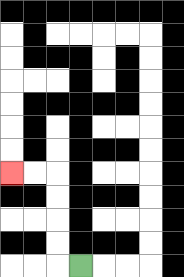{'start': '[3, 11]', 'end': '[0, 7]', 'path_directions': 'L,U,U,U,U,L,L', 'path_coordinates': '[[3, 11], [2, 11], [2, 10], [2, 9], [2, 8], [2, 7], [1, 7], [0, 7]]'}